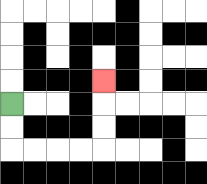{'start': '[0, 4]', 'end': '[4, 3]', 'path_directions': 'D,D,R,R,R,R,U,U,U', 'path_coordinates': '[[0, 4], [0, 5], [0, 6], [1, 6], [2, 6], [3, 6], [4, 6], [4, 5], [4, 4], [4, 3]]'}